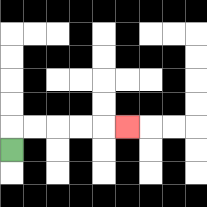{'start': '[0, 6]', 'end': '[5, 5]', 'path_directions': 'U,R,R,R,R,R', 'path_coordinates': '[[0, 6], [0, 5], [1, 5], [2, 5], [3, 5], [4, 5], [5, 5]]'}